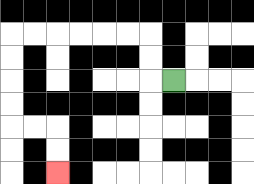{'start': '[7, 3]', 'end': '[2, 7]', 'path_directions': 'L,U,U,L,L,L,L,L,L,D,D,D,D,R,R,D,D', 'path_coordinates': '[[7, 3], [6, 3], [6, 2], [6, 1], [5, 1], [4, 1], [3, 1], [2, 1], [1, 1], [0, 1], [0, 2], [0, 3], [0, 4], [0, 5], [1, 5], [2, 5], [2, 6], [2, 7]]'}